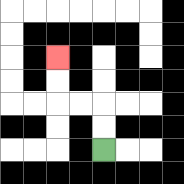{'start': '[4, 6]', 'end': '[2, 2]', 'path_directions': 'U,U,L,L,U,U', 'path_coordinates': '[[4, 6], [4, 5], [4, 4], [3, 4], [2, 4], [2, 3], [2, 2]]'}